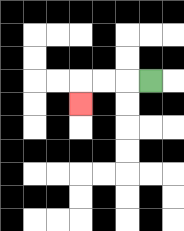{'start': '[6, 3]', 'end': '[3, 4]', 'path_directions': 'L,L,L,D', 'path_coordinates': '[[6, 3], [5, 3], [4, 3], [3, 3], [3, 4]]'}